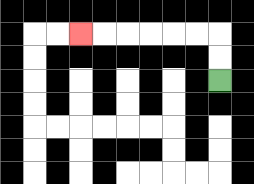{'start': '[9, 3]', 'end': '[3, 1]', 'path_directions': 'U,U,L,L,L,L,L,L', 'path_coordinates': '[[9, 3], [9, 2], [9, 1], [8, 1], [7, 1], [6, 1], [5, 1], [4, 1], [3, 1]]'}